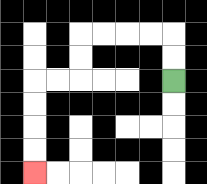{'start': '[7, 3]', 'end': '[1, 7]', 'path_directions': 'U,U,L,L,L,L,D,D,L,L,D,D,D,D', 'path_coordinates': '[[7, 3], [7, 2], [7, 1], [6, 1], [5, 1], [4, 1], [3, 1], [3, 2], [3, 3], [2, 3], [1, 3], [1, 4], [1, 5], [1, 6], [1, 7]]'}